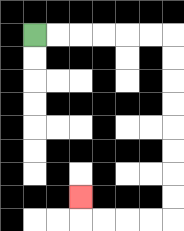{'start': '[1, 1]', 'end': '[3, 8]', 'path_directions': 'R,R,R,R,R,R,D,D,D,D,D,D,D,D,L,L,L,L,U', 'path_coordinates': '[[1, 1], [2, 1], [3, 1], [4, 1], [5, 1], [6, 1], [7, 1], [7, 2], [7, 3], [7, 4], [7, 5], [7, 6], [7, 7], [7, 8], [7, 9], [6, 9], [5, 9], [4, 9], [3, 9], [3, 8]]'}